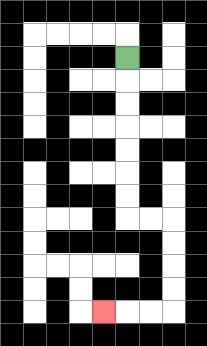{'start': '[5, 2]', 'end': '[4, 13]', 'path_directions': 'D,D,D,D,D,D,D,R,R,D,D,D,D,L,L,L', 'path_coordinates': '[[5, 2], [5, 3], [5, 4], [5, 5], [5, 6], [5, 7], [5, 8], [5, 9], [6, 9], [7, 9], [7, 10], [7, 11], [7, 12], [7, 13], [6, 13], [5, 13], [4, 13]]'}